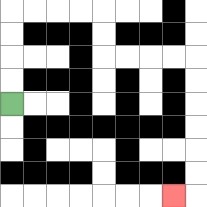{'start': '[0, 4]', 'end': '[7, 8]', 'path_directions': 'U,U,U,U,R,R,R,R,D,D,R,R,R,R,D,D,D,D,D,D,L', 'path_coordinates': '[[0, 4], [0, 3], [0, 2], [0, 1], [0, 0], [1, 0], [2, 0], [3, 0], [4, 0], [4, 1], [4, 2], [5, 2], [6, 2], [7, 2], [8, 2], [8, 3], [8, 4], [8, 5], [8, 6], [8, 7], [8, 8], [7, 8]]'}